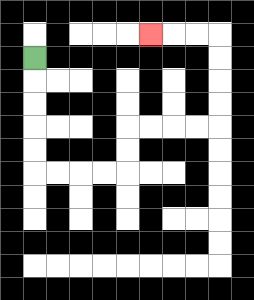{'start': '[1, 2]', 'end': '[6, 1]', 'path_directions': 'D,D,D,D,D,R,R,R,R,U,U,R,R,R,R,U,U,U,U,L,L,L', 'path_coordinates': '[[1, 2], [1, 3], [1, 4], [1, 5], [1, 6], [1, 7], [2, 7], [3, 7], [4, 7], [5, 7], [5, 6], [5, 5], [6, 5], [7, 5], [8, 5], [9, 5], [9, 4], [9, 3], [9, 2], [9, 1], [8, 1], [7, 1], [6, 1]]'}